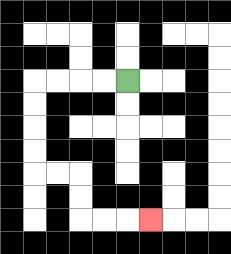{'start': '[5, 3]', 'end': '[6, 9]', 'path_directions': 'L,L,L,L,D,D,D,D,R,R,D,D,R,R,R', 'path_coordinates': '[[5, 3], [4, 3], [3, 3], [2, 3], [1, 3], [1, 4], [1, 5], [1, 6], [1, 7], [2, 7], [3, 7], [3, 8], [3, 9], [4, 9], [5, 9], [6, 9]]'}